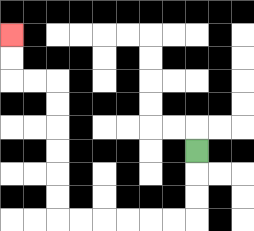{'start': '[8, 6]', 'end': '[0, 1]', 'path_directions': 'D,D,D,L,L,L,L,L,L,U,U,U,U,U,U,L,L,U,U', 'path_coordinates': '[[8, 6], [8, 7], [8, 8], [8, 9], [7, 9], [6, 9], [5, 9], [4, 9], [3, 9], [2, 9], [2, 8], [2, 7], [2, 6], [2, 5], [2, 4], [2, 3], [1, 3], [0, 3], [0, 2], [0, 1]]'}